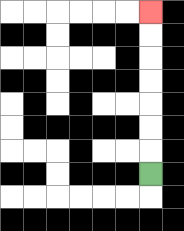{'start': '[6, 7]', 'end': '[6, 0]', 'path_directions': 'U,U,U,U,U,U,U', 'path_coordinates': '[[6, 7], [6, 6], [6, 5], [6, 4], [6, 3], [6, 2], [6, 1], [6, 0]]'}